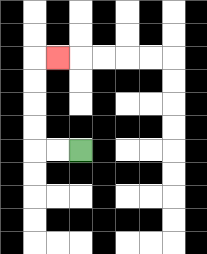{'start': '[3, 6]', 'end': '[2, 2]', 'path_directions': 'L,L,U,U,U,U,R', 'path_coordinates': '[[3, 6], [2, 6], [1, 6], [1, 5], [1, 4], [1, 3], [1, 2], [2, 2]]'}